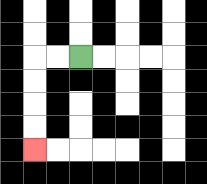{'start': '[3, 2]', 'end': '[1, 6]', 'path_directions': 'L,L,D,D,D,D', 'path_coordinates': '[[3, 2], [2, 2], [1, 2], [1, 3], [1, 4], [1, 5], [1, 6]]'}